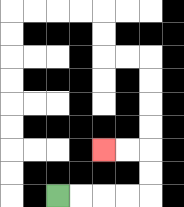{'start': '[2, 8]', 'end': '[4, 6]', 'path_directions': 'R,R,R,R,U,U,L,L', 'path_coordinates': '[[2, 8], [3, 8], [4, 8], [5, 8], [6, 8], [6, 7], [6, 6], [5, 6], [4, 6]]'}